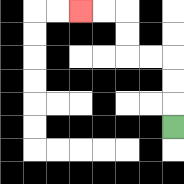{'start': '[7, 5]', 'end': '[3, 0]', 'path_directions': 'U,U,U,L,L,U,U,L,L', 'path_coordinates': '[[7, 5], [7, 4], [7, 3], [7, 2], [6, 2], [5, 2], [5, 1], [5, 0], [4, 0], [3, 0]]'}